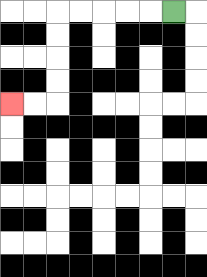{'start': '[7, 0]', 'end': '[0, 4]', 'path_directions': 'L,L,L,L,L,D,D,D,D,L,L', 'path_coordinates': '[[7, 0], [6, 0], [5, 0], [4, 0], [3, 0], [2, 0], [2, 1], [2, 2], [2, 3], [2, 4], [1, 4], [0, 4]]'}